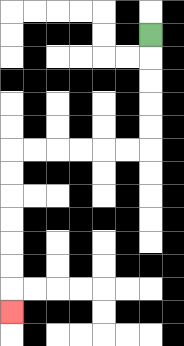{'start': '[6, 1]', 'end': '[0, 13]', 'path_directions': 'D,D,D,D,D,L,L,L,L,L,L,D,D,D,D,D,D,D', 'path_coordinates': '[[6, 1], [6, 2], [6, 3], [6, 4], [6, 5], [6, 6], [5, 6], [4, 6], [3, 6], [2, 6], [1, 6], [0, 6], [0, 7], [0, 8], [0, 9], [0, 10], [0, 11], [0, 12], [0, 13]]'}